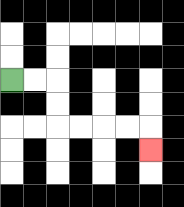{'start': '[0, 3]', 'end': '[6, 6]', 'path_directions': 'R,R,D,D,R,R,R,R,D', 'path_coordinates': '[[0, 3], [1, 3], [2, 3], [2, 4], [2, 5], [3, 5], [4, 5], [5, 5], [6, 5], [6, 6]]'}